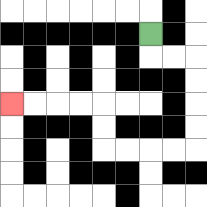{'start': '[6, 1]', 'end': '[0, 4]', 'path_directions': 'D,R,R,D,D,D,D,L,L,L,L,U,U,L,L,L,L', 'path_coordinates': '[[6, 1], [6, 2], [7, 2], [8, 2], [8, 3], [8, 4], [8, 5], [8, 6], [7, 6], [6, 6], [5, 6], [4, 6], [4, 5], [4, 4], [3, 4], [2, 4], [1, 4], [0, 4]]'}